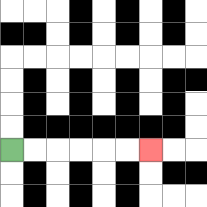{'start': '[0, 6]', 'end': '[6, 6]', 'path_directions': 'R,R,R,R,R,R', 'path_coordinates': '[[0, 6], [1, 6], [2, 6], [3, 6], [4, 6], [5, 6], [6, 6]]'}